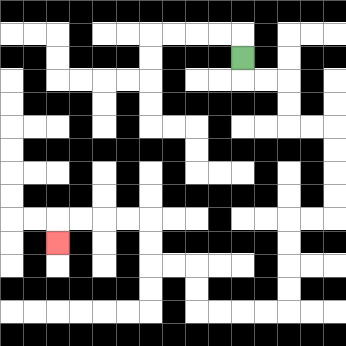{'start': '[10, 2]', 'end': '[2, 10]', 'path_directions': 'D,R,R,D,D,R,R,D,D,D,D,L,L,D,D,D,D,L,L,L,L,U,U,L,L,U,U,L,L,L,L,D', 'path_coordinates': '[[10, 2], [10, 3], [11, 3], [12, 3], [12, 4], [12, 5], [13, 5], [14, 5], [14, 6], [14, 7], [14, 8], [14, 9], [13, 9], [12, 9], [12, 10], [12, 11], [12, 12], [12, 13], [11, 13], [10, 13], [9, 13], [8, 13], [8, 12], [8, 11], [7, 11], [6, 11], [6, 10], [6, 9], [5, 9], [4, 9], [3, 9], [2, 9], [2, 10]]'}